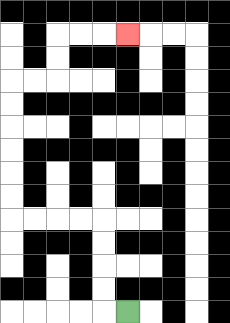{'start': '[5, 13]', 'end': '[5, 1]', 'path_directions': 'L,U,U,U,U,L,L,L,L,U,U,U,U,U,U,R,R,U,U,R,R,R', 'path_coordinates': '[[5, 13], [4, 13], [4, 12], [4, 11], [4, 10], [4, 9], [3, 9], [2, 9], [1, 9], [0, 9], [0, 8], [0, 7], [0, 6], [0, 5], [0, 4], [0, 3], [1, 3], [2, 3], [2, 2], [2, 1], [3, 1], [4, 1], [5, 1]]'}